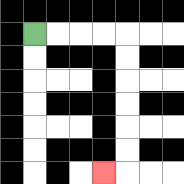{'start': '[1, 1]', 'end': '[4, 7]', 'path_directions': 'R,R,R,R,D,D,D,D,D,D,L', 'path_coordinates': '[[1, 1], [2, 1], [3, 1], [4, 1], [5, 1], [5, 2], [5, 3], [5, 4], [5, 5], [5, 6], [5, 7], [4, 7]]'}